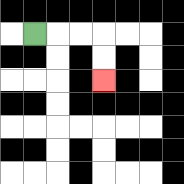{'start': '[1, 1]', 'end': '[4, 3]', 'path_directions': 'R,R,R,D,D', 'path_coordinates': '[[1, 1], [2, 1], [3, 1], [4, 1], [4, 2], [4, 3]]'}